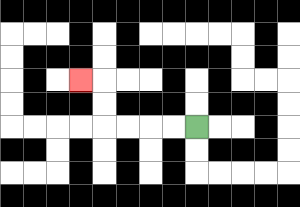{'start': '[8, 5]', 'end': '[3, 3]', 'path_directions': 'L,L,L,L,U,U,L', 'path_coordinates': '[[8, 5], [7, 5], [6, 5], [5, 5], [4, 5], [4, 4], [4, 3], [3, 3]]'}